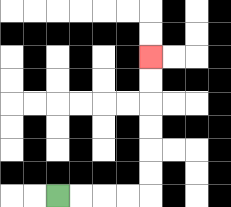{'start': '[2, 8]', 'end': '[6, 2]', 'path_directions': 'R,R,R,R,U,U,U,U,U,U', 'path_coordinates': '[[2, 8], [3, 8], [4, 8], [5, 8], [6, 8], [6, 7], [6, 6], [6, 5], [6, 4], [6, 3], [6, 2]]'}